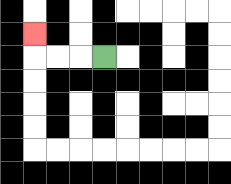{'start': '[4, 2]', 'end': '[1, 1]', 'path_directions': 'L,L,L,U', 'path_coordinates': '[[4, 2], [3, 2], [2, 2], [1, 2], [1, 1]]'}